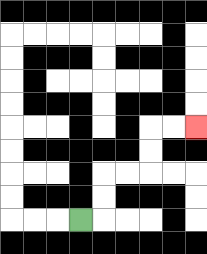{'start': '[3, 9]', 'end': '[8, 5]', 'path_directions': 'R,U,U,R,R,U,U,R,R', 'path_coordinates': '[[3, 9], [4, 9], [4, 8], [4, 7], [5, 7], [6, 7], [6, 6], [6, 5], [7, 5], [8, 5]]'}